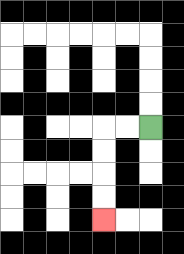{'start': '[6, 5]', 'end': '[4, 9]', 'path_directions': 'L,L,D,D,D,D', 'path_coordinates': '[[6, 5], [5, 5], [4, 5], [4, 6], [4, 7], [4, 8], [4, 9]]'}